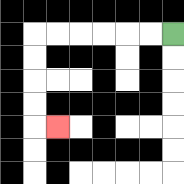{'start': '[7, 1]', 'end': '[2, 5]', 'path_directions': 'L,L,L,L,L,L,D,D,D,D,R', 'path_coordinates': '[[7, 1], [6, 1], [5, 1], [4, 1], [3, 1], [2, 1], [1, 1], [1, 2], [1, 3], [1, 4], [1, 5], [2, 5]]'}